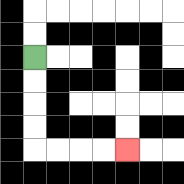{'start': '[1, 2]', 'end': '[5, 6]', 'path_directions': 'D,D,D,D,R,R,R,R', 'path_coordinates': '[[1, 2], [1, 3], [1, 4], [1, 5], [1, 6], [2, 6], [3, 6], [4, 6], [5, 6]]'}